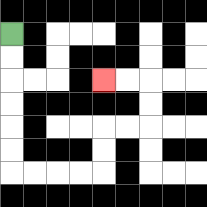{'start': '[0, 1]', 'end': '[4, 3]', 'path_directions': 'D,D,D,D,D,D,R,R,R,R,U,U,R,R,U,U,L,L', 'path_coordinates': '[[0, 1], [0, 2], [0, 3], [0, 4], [0, 5], [0, 6], [0, 7], [1, 7], [2, 7], [3, 7], [4, 7], [4, 6], [4, 5], [5, 5], [6, 5], [6, 4], [6, 3], [5, 3], [4, 3]]'}